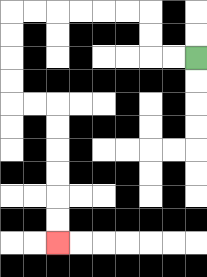{'start': '[8, 2]', 'end': '[2, 10]', 'path_directions': 'L,L,U,U,L,L,L,L,L,L,D,D,D,D,R,R,D,D,D,D,D,D', 'path_coordinates': '[[8, 2], [7, 2], [6, 2], [6, 1], [6, 0], [5, 0], [4, 0], [3, 0], [2, 0], [1, 0], [0, 0], [0, 1], [0, 2], [0, 3], [0, 4], [1, 4], [2, 4], [2, 5], [2, 6], [2, 7], [2, 8], [2, 9], [2, 10]]'}